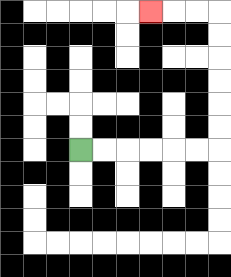{'start': '[3, 6]', 'end': '[6, 0]', 'path_directions': 'R,R,R,R,R,R,U,U,U,U,U,U,L,L,L', 'path_coordinates': '[[3, 6], [4, 6], [5, 6], [6, 6], [7, 6], [8, 6], [9, 6], [9, 5], [9, 4], [9, 3], [9, 2], [9, 1], [9, 0], [8, 0], [7, 0], [6, 0]]'}